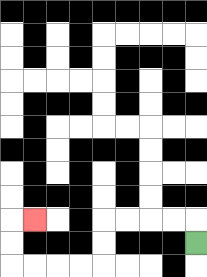{'start': '[8, 10]', 'end': '[1, 9]', 'path_directions': 'U,L,L,L,L,D,D,L,L,L,L,U,U,R', 'path_coordinates': '[[8, 10], [8, 9], [7, 9], [6, 9], [5, 9], [4, 9], [4, 10], [4, 11], [3, 11], [2, 11], [1, 11], [0, 11], [0, 10], [0, 9], [1, 9]]'}